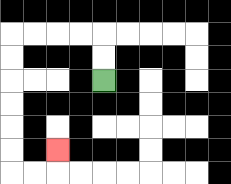{'start': '[4, 3]', 'end': '[2, 6]', 'path_directions': 'U,U,L,L,L,L,D,D,D,D,D,D,R,R,U', 'path_coordinates': '[[4, 3], [4, 2], [4, 1], [3, 1], [2, 1], [1, 1], [0, 1], [0, 2], [0, 3], [0, 4], [0, 5], [0, 6], [0, 7], [1, 7], [2, 7], [2, 6]]'}